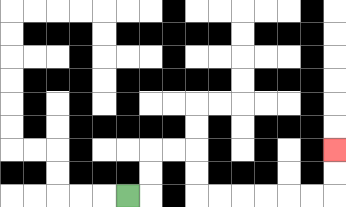{'start': '[5, 8]', 'end': '[14, 6]', 'path_directions': 'R,U,U,R,R,D,D,R,R,R,R,R,R,U,U', 'path_coordinates': '[[5, 8], [6, 8], [6, 7], [6, 6], [7, 6], [8, 6], [8, 7], [8, 8], [9, 8], [10, 8], [11, 8], [12, 8], [13, 8], [14, 8], [14, 7], [14, 6]]'}